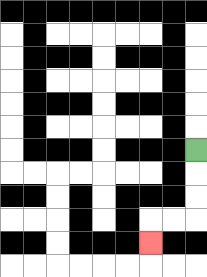{'start': '[8, 6]', 'end': '[6, 10]', 'path_directions': 'D,D,D,L,L,D', 'path_coordinates': '[[8, 6], [8, 7], [8, 8], [8, 9], [7, 9], [6, 9], [6, 10]]'}